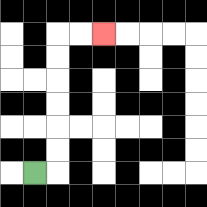{'start': '[1, 7]', 'end': '[4, 1]', 'path_directions': 'R,U,U,U,U,U,U,R,R', 'path_coordinates': '[[1, 7], [2, 7], [2, 6], [2, 5], [2, 4], [2, 3], [2, 2], [2, 1], [3, 1], [4, 1]]'}